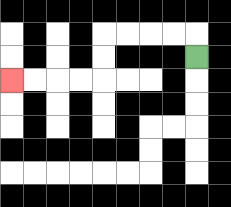{'start': '[8, 2]', 'end': '[0, 3]', 'path_directions': 'U,L,L,L,L,D,D,L,L,L,L', 'path_coordinates': '[[8, 2], [8, 1], [7, 1], [6, 1], [5, 1], [4, 1], [4, 2], [4, 3], [3, 3], [2, 3], [1, 3], [0, 3]]'}